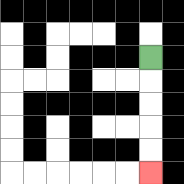{'start': '[6, 2]', 'end': '[6, 7]', 'path_directions': 'D,D,D,D,D', 'path_coordinates': '[[6, 2], [6, 3], [6, 4], [6, 5], [6, 6], [6, 7]]'}